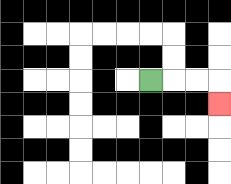{'start': '[6, 3]', 'end': '[9, 4]', 'path_directions': 'R,R,R,D', 'path_coordinates': '[[6, 3], [7, 3], [8, 3], [9, 3], [9, 4]]'}